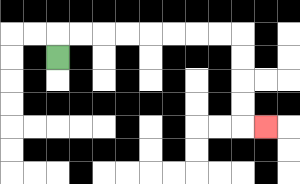{'start': '[2, 2]', 'end': '[11, 5]', 'path_directions': 'U,R,R,R,R,R,R,R,R,D,D,D,D,R', 'path_coordinates': '[[2, 2], [2, 1], [3, 1], [4, 1], [5, 1], [6, 1], [7, 1], [8, 1], [9, 1], [10, 1], [10, 2], [10, 3], [10, 4], [10, 5], [11, 5]]'}